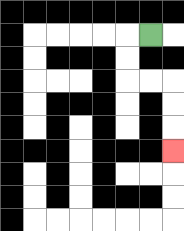{'start': '[6, 1]', 'end': '[7, 6]', 'path_directions': 'L,D,D,R,R,D,D,D', 'path_coordinates': '[[6, 1], [5, 1], [5, 2], [5, 3], [6, 3], [7, 3], [7, 4], [7, 5], [7, 6]]'}